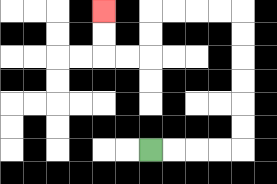{'start': '[6, 6]', 'end': '[4, 0]', 'path_directions': 'R,R,R,R,U,U,U,U,U,U,L,L,L,L,D,D,L,L,U,U', 'path_coordinates': '[[6, 6], [7, 6], [8, 6], [9, 6], [10, 6], [10, 5], [10, 4], [10, 3], [10, 2], [10, 1], [10, 0], [9, 0], [8, 0], [7, 0], [6, 0], [6, 1], [6, 2], [5, 2], [4, 2], [4, 1], [4, 0]]'}